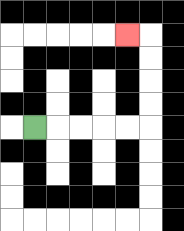{'start': '[1, 5]', 'end': '[5, 1]', 'path_directions': 'R,R,R,R,R,U,U,U,U,L', 'path_coordinates': '[[1, 5], [2, 5], [3, 5], [4, 5], [5, 5], [6, 5], [6, 4], [6, 3], [6, 2], [6, 1], [5, 1]]'}